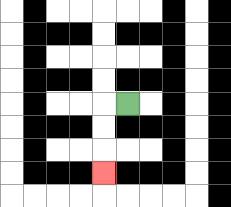{'start': '[5, 4]', 'end': '[4, 7]', 'path_directions': 'L,D,D,D', 'path_coordinates': '[[5, 4], [4, 4], [4, 5], [4, 6], [4, 7]]'}